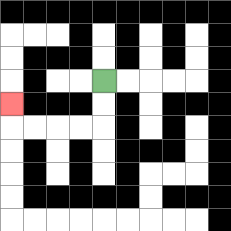{'start': '[4, 3]', 'end': '[0, 4]', 'path_directions': 'D,D,L,L,L,L,U', 'path_coordinates': '[[4, 3], [4, 4], [4, 5], [3, 5], [2, 5], [1, 5], [0, 5], [0, 4]]'}